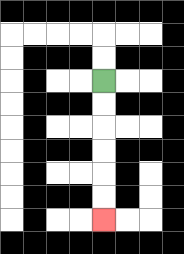{'start': '[4, 3]', 'end': '[4, 9]', 'path_directions': 'D,D,D,D,D,D', 'path_coordinates': '[[4, 3], [4, 4], [4, 5], [4, 6], [4, 7], [4, 8], [4, 9]]'}